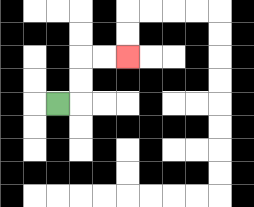{'start': '[2, 4]', 'end': '[5, 2]', 'path_directions': 'R,U,U,R,R', 'path_coordinates': '[[2, 4], [3, 4], [3, 3], [3, 2], [4, 2], [5, 2]]'}